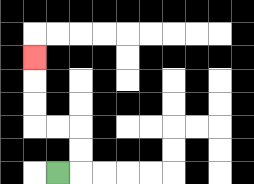{'start': '[2, 7]', 'end': '[1, 2]', 'path_directions': 'R,U,U,L,L,U,U,U', 'path_coordinates': '[[2, 7], [3, 7], [3, 6], [3, 5], [2, 5], [1, 5], [1, 4], [1, 3], [1, 2]]'}